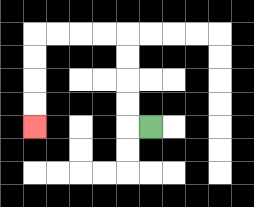{'start': '[6, 5]', 'end': '[1, 5]', 'path_directions': 'L,U,U,U,U,L,L,L,L,D,D,D,D', 'path_coordinates': '[[6, 5], [5, 5], [5, 4], [5, 3], [5, 2], [5, 1], [4, 1], [3, 1], [2, 1], [1, 1], [1, 2], [1, 3], [1, 4], [1, 5]]'}